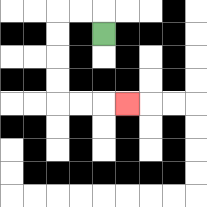{'start': '[4, 1]', 'end': '[5, 4]', 'path_directions': 'U,L,L,D,D,D,D,R,R,R', 'path_coordinates': '[[4, 1], [4, 0], [3, 0], [2, 0], [2, 1], [2, 2], [2, 3], [2, 4], [3, 4], [4, 4], [5, 4]]'}